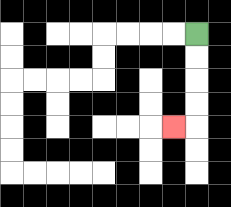{'start': '[8, 1]', 'end': '[7, 5]', 'path_directions': 'D,D,D,D,L', 'path_coordinates': '[[8, 1], [8, 2], [8, 3], [8, 4], [8, 5], [7, 5]]'}